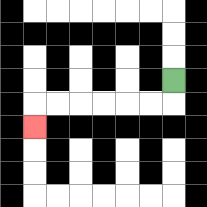{'start': '[7, 3]', 'end': '[1, 5]', 'path_directions': 'D,L,L,L,L,L,L,D', 'path_coordinates': '[[7, 3], [7, 4], [6, 4], [5, 4], [4, 4], [3, 4], [2, 4], [1, 4], [1, 5]]'}